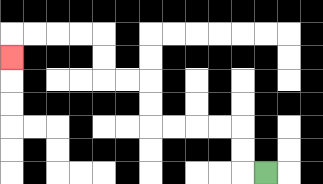{'start': '[11, 7]', 'end': '[0, 2]', 'path_directions': 'L,U,U,L,L,L,L,U,U,L,L,U,U,L,L,L,L,D', 'path_coordinates': '[[11, 7], [10, 7], [10, 6], [10, 5], [9, 5], [8, 5], [7, 5], [6, 5], [6, 4], [6, 3], [5, 3], [4, 3], [4, 2], [4, 1], [3, 1], [2, 1], [1, 1], [0, 1], [0, 2]]'}